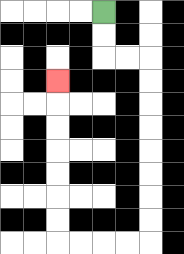{'start': '[4, 0]', 'end': '[2, 3]', 'path_directions': 'D,D,R,R,D,D,D,D,D,D,D,D,L,L,L,L,U,U,U,U,U,U,U', 'path_coordinates': '[[4, 0], [4, 1], [4, 2], [5, 2], [6, 2], [6, 3], [6, 4], [6, 5], [6, 6], [6, 7], [6, 8], [6, 9], [6, 10], [5, 10], [4, 10], [3, 10], [2, 10], [2, 9], [2, 8], [2, 7], [2, 6], [2, 5], [2, 4], [2, 3]]'}